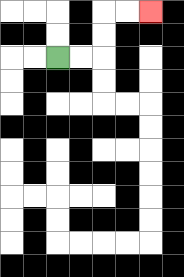{'start': '[2, 2]', 'end': '[6, 0]', 'path_directions': 'R,R,U,U,R,R', 'path_coordinates': '[[2, 2], [3, 2], [4, 2], [4, 1], [4, 0], [5, 0], [6, 0]]'}